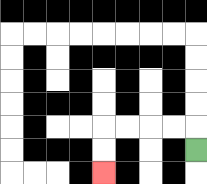{'start': '[8, 6]', 'end': '[4, 7]', 'path_directions': 'U,L,L,L,L,D,D', 'path_coordinates': '[[8, 6], [8, 5], [7, 5], [6, 5], [5, 5], [4, 5], [4, 6], [4, 7]]'}